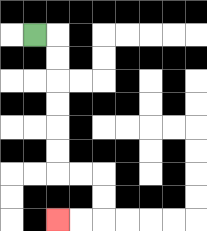{'start': '[1, 1]', 'end': '[2, 9]', 'path_directions': 'R,D,D,D,D,D,D,R,R,D,D,L,L', 'path_coordinates': '[[1, 1], [2, 1], [2, 2], [2, 3], [2, 4], [2, 5], [2, 6], [2, 7], [3, 7], [4, 7], [4, 8], [4, 9], [3, 9], [2, 9]]'}